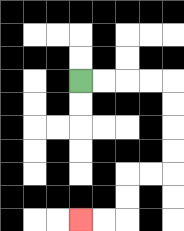{'start': '[3, 3]', 'end': '[3, 9]', 'path_directions': 'R,R,R,R,D,D,D,D,L,L,D,D,L,L', 'path_coordinates': '[[3, 3], [4, 3], [5, 3], [6, 3], [7, 3], [7, 4], [7, 5], [7, 6], [7, 7], [6, 7], [5, 7], [5, 8], [5, 9], [4, 9], [3, 9]]'}